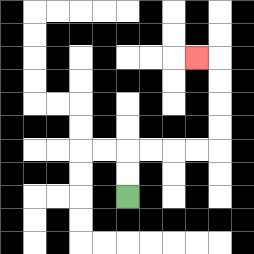{'start': '[5, 8]', 'end': '[8, 2]', 'path_directions': 'U,U,R,R,R,R,U,U,U,U,L', 'path_coordinates': '[[5, 8], [5, 7], [5, 6], [6, 6], [7, 6], [8, 6], [9, 6], [9, 5], [9, 4], [9, 3], [9, 2], [8, 2]]'}